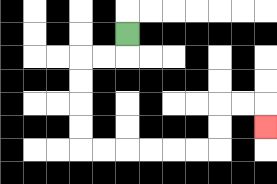{'start': '[5, 1]', 'end': '[11, 5]', 'path_directions': 'D,L,L,D,D,D,D,R,R,R,R,R,R,U,U,R,R,D', 'path_coordinates': '[[5, 1], [5, 2], [4, 2], [3, 2], [3, 3], [3, 4], [3, 5], [3, 6], [4, 6], [5, 6], [6, 6], [7, 6], [8, 6], [9, 6], [9, 5], [9, 4], [10, 4], [11, 4], [11, 5]]'}